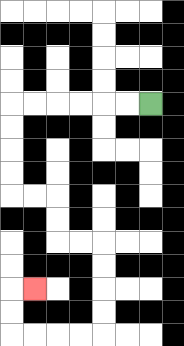{'start': '[6, 4]', 'end': '[1, 12]', 'path_directions': 'L,L,L,L,L,L,D,D,D,D,R,R,D,D,R,R,D,D,D,D,L,L,L,L,U,U,R', 'path_coordinates': '[[6, 4], [5, 4], [4, 4], [3, 4], [2, 4], [1, 4], [0, 4], [0, 5], [0, 6], [0, 7], [0, 8], [1, 8], [2, 8], [2, 9], [2, 10], [3, 10], [4, 10], [4, 11], [4, 12], [4, 13], [4, 14], [3, 14], [2, 14], [1, 14], [0, 14], [0, 13], [0, 12], [1, 12]]'}